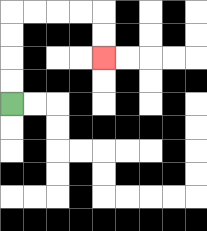{'start': '[0, 4]', 'end': '[4, 2]', 'path_directions': 'U,U,U,U,R,R,R,R,D,D', 'path_coordinates': '[[0, 4], [0, 3], [0, 2], [0, 1], [0, 0], [1, 0], [2, 0], [3, 0], [4, 0], [4, 1], [4, 2]]'}